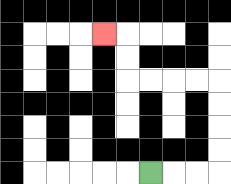{'start': '[6, 7]', 'end': '[4, 1]', 'path_directions': 'R,R,R,U,U,U,U,L,L,L,L,U,U,L', 'path_coordinates': '[[6, 7], [7, 7], [8, 7], [9, 7], [9, 6], [9, 5], [9, 4], [9, 3], [8, 3], [7, 3], [6, 3], [5, 3], [5, 2], [5, 1], [4, 1]]'}